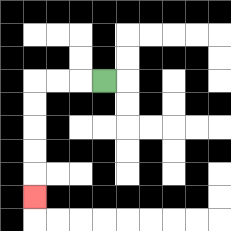{'start': '[4, 3]', 'end': '[1, 8]', 'path_directions': 'L,L,L,D,D,D,D,D', 'path_coordinates': '[[4, 3], [3, 3], [2, 3], [1, 3], [1, 4], [1, 5], [1, 6], [1, 7], [1, 8]]'}